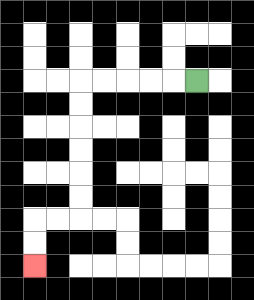{'start': '[8, 3]', 'end': '[1, 11]', 'path_directions': 'L,L,L,L,L,D,D,D,D,D,D,L,L,D,D', 'path_coordinates': '[[8, 3], [7, 3], [6, 3], [5, 3], [4, 3], [3, 3], [3, 4], [3, 5], [3, 6], [3, 7], [3, 8], [3, 9], [2, 9], [1, 9], [1, 10], [1, 11]]'}